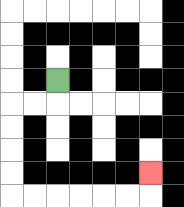{'start': '[2, 3]', 'end': '[6, 7]', 'path_directions': 'D,L,L,D,D,D,D,R,R,R,R,R,R,U', 'path_coordinates': '[[2, 3], [2, 4], [1, 4], [0, 4], [0, 5], [0, 6], [0, 7], [0, 8], [1, 8], [2, 8], [3, 8], [4, 8], [5, 8], [6, 8], [6, 7]]'}